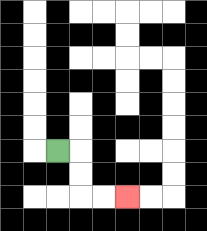{'start': '[2, 6]', 'end': '[5, 8]', 'path_directions': 'R,D,D,R,R', 'path_coordinates': '[[2, 6], [3, 6], [3, 7], [3, 8], [4, 8], [5, 8]]'}